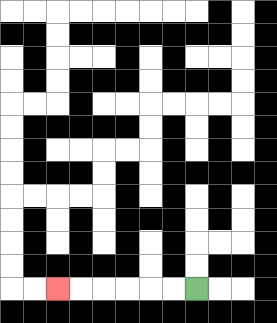{'start': '[8, 12]', 'end': '[2, 12]', 'path_directions': 'L,L,L,L,L,L', 'path_coordinates': '[[8, 12], [7, 12], [6, 12], [5, 12], [4, 12], [3, 12], [2, 12]]'}